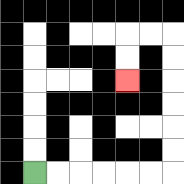{'start': '[1, 7]', 'end': '[5, 3]', 'path_directions': 'R,R,R,R,R,R,U,U,U,U,U,U,L,L,D,D', 'path_coordinates': '[[1, 7], [2, 7], [3, 7], [4, 7], [5, 7], [6, 7], [7, 7], [7, 6], [7, 5], [7, 4], [7, 3], [7, 2], [7, 1], [6, 1], [5, 1], [5, 2], [5, 3]]'}